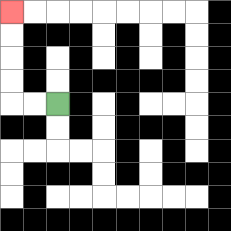{'start': '[2, 4]', 'end': '[0, 0]', 'path_directions': 'L,L,U,U,U,U', 'path_coordinates': '[[2, 4], [1, 4], [0, 4], [0, 3], [0, 2], [0, 1], [0, 0]]'}